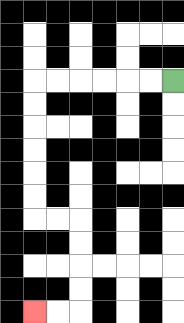{'start': '[7, 3]', 'end': '[1, 13]', 'path_directions': 'L,L,L,L,L,L,D,D,D,D,D,D,R,R,D,D,D,D,L,L', 'path_coordinates': '[[7, 3], [6, 3], [5, 3], [4, 3], [3, 3], [2, 3], [1, 3], [1, 4], [1, 5], [1, 6], [1, 7], [1, 8], [1, 9], [2, 9], [3, 9], [3, 10], [3, 11], [3, 12], [3, 13], [2, 13], [1, 13]]'}